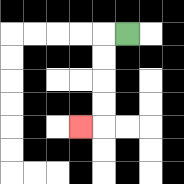{'start': '[5, 1]', 'end': '[3, 5]', 'path_directions': 'L,D,D,D,D,L', 'path_coordinates': '[[5, 1], [4, 1], [4, 2], [4, 3], [4, 4], [4, 5], [3, 5]]'}